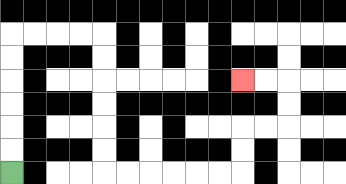{'start': '[0, 7]', 'end': '[10, 3]', 'path_directions': 'U,U,U,U,U,U,R,R,R,R,D,D,D,D,D,D,R,R,R,R,R,R,U,U,R,R,U,U,L,L', 'path_coordinates': '[[0, 7], [0, 6], [0, 5], [0, 4], [0, 3], [0, 2], [0, 1], [1, 1], [2, 1], [3, 1], [4, 1], [4, 2], [4, 3], [4, 4], [4, 5], [4, 6], [4, 7], [5, 7], [6, 7], [7, 7], [8, 7], [9, 7], [10, 7], [10, 6], [10, 5], [11, 5], [12, 5], [12, 4], [12, 3], [11, 3], [10, 3]]'}